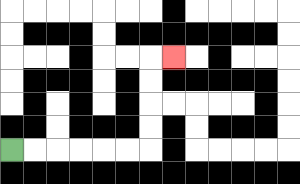{'start': '[0, 6]', 'end': '[7, 2]', 'path_directions': 'R,R,R,R,R,R,U,U,U,U,R', 'path_coordinates': '[[0, 6], [1, 6], [2, 6], [3, 6], [4, 6], [5, 6], [6, 6], [6, 5], [6, 4], [6, 3], [6, 2], [7, 2]]'}